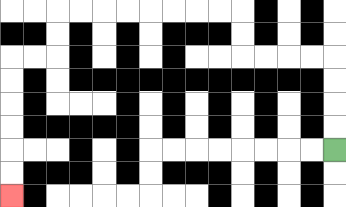{'start': '[14, 6]', 'end': '[0, 8]', 'path_directions': 'U,U,U,U,L,L,L,L,U,U,L,L,L,L,L,L,L,L,D,D,L,L,D,D,D,D,D,D', 'path_coordinates': '[[14, 6], [14, 5], [14, 4], [14, 3], [14, 2], [13, 2], [12, 2], [11, 2], [10, 2], [10, 1], [10, 0], [9, 0], [8, 0], [7, 0], [6, 0], [5, 0], [4, 0], [3, 0], [2, 0], [2, 1], [2, 2], [1, 2], [0, 2], [0, 3], [0, 4], [0, 5], [0, 6], [0, 7], [0, 8]]'}